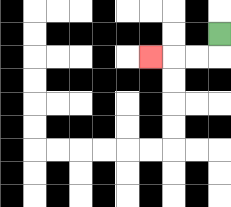{'start': '[9, 1]', 'end': '[6, 2]', 'path_directions': 'D,L,L,L', 'path_coordinates': '[[9, 1], [9, 2], [8, 2], [7, 2], [6, 2]]'}